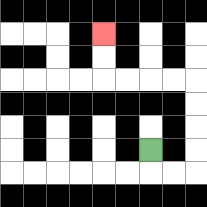{'start': '[6, 6]', 'end': '[4, 1]', 'path_directions': 'D,R,R,U,U,U,U,L,L,L,L,U,U', 'path_coordinates': '[[6, 6], [6, 7], [7, 7], [8, 7], [8, 6], [8, 5], [8, 4], [8, 3], [7, 3], [6, 3], [5, 3], [4, 3], [4, 2], [4, 1]]'}